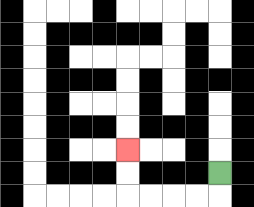{'start': '[9, 7]', 'end': '[5, 6]', 'path_directions': 'D,L,L,L,L,U,U', 'path_coordinates': '[[9, 7], [9, 8], [8, 8], [7, 8], [6, 8], [5, 8], [5, 7], [5, 6]]'}